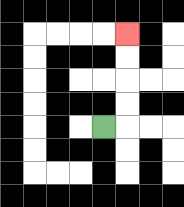{'start': '[4, 5]', 'end': '[5, 1]', 'path_directions': 'R,U,U,U,U', 'path_coordinates': '[[4, 5], [5, 5], [5, 4], [5, 3], [5, 2], [5, 1]]'}